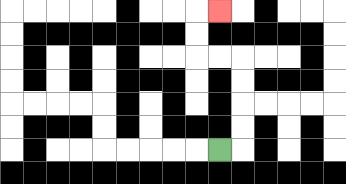{'start': '[9, 6]', 'end': '[9, 0]', 'path_directions': 'R,U,U,U,U,L,L,U,U,R', 'path_coordinates': '[[9, 6], [10, 6], [10, 5], [10, 4], [10, 3], [10, 2], [9, 2], [8, 2], [8, 1], [8, 0], [9, 0]]'}